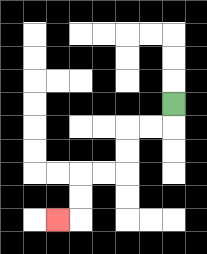{'start': '[7, 4]', 'end': '[2, 9]', 'path_directions': 'D,L,L,D,D,L,L,D,D,L', 'path_coordinates': '[[7, 4], [7, 5], [6, 5], [5, 5], [5, 6], [5, 7], [4, 7], [3, 7], [3, 8], [3, 9], [2, 9]]'}